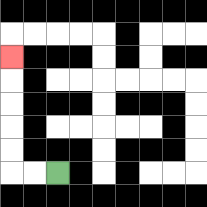{'start': '[2, 7]', 'end': '[0, 2]', 'path_directions': 'L,L,U,U,U,U,U', 'path_coordinates': '[[2, 7], [1, 7], [0, 7], [0, 6], [0, 5], [0, 4], [0, 3], [0, 2]]'}